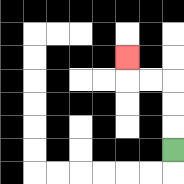{'start': '[7, 6]', 'end': '[5, 2]', 'path_directions': 'U,U,U,L,L,U', 'path_coordinates': '[[7, 6], [7, 5], [7, 4], [7, 3], [6, 3], [5, 3], [5, 2]]'}